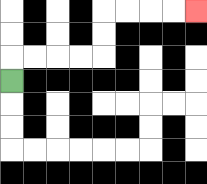{'start': '[0, 3]', 'end': '[8, 0]', 'path_directions': 'U,R,R,R,R,U,U,R,R,R,R', 'path_coordinates': '[[0, 3], [0, 2], [1, 2], [2, 2], [3, 2], [4, 2], [4, 1], [4, 0], [5, 0], [6, 0], [7, 0], [8, 0]]'}